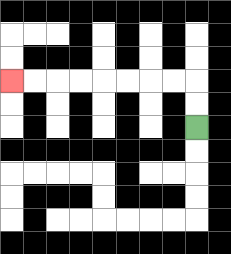{'start': '[8, 5]', 'end': '[0, 3]', 'path_directions': 'U,U,L,L,L,L,L,L,L,L', 'path_coordinates': '[[8, 5], [8, 4], [8, 3], [7, 3], [6, 3], [5, 3], [4, 3], [3, 3], [2, 3], [1, 3], [0, 3]]'}